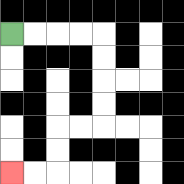{'start': '[0, 1]', 'end': '[0, 7]', 'path_directions': 'R,R,R,R,D,D,D,D,L,L,D,D,L,L', 'path_coordinates': '[[0, 1], [1, 1], [2, 1], [3, 1], [4, 1], [4, 2], [4, 3], [4, 4], [4, 5], [3, 5], [2, 5], [2, 6], [2, 7], [1, 7], [0, 7]]'}